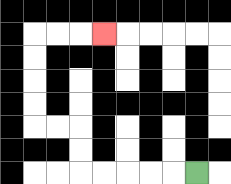{'start': '[8, 7]', 'end': '[4, 1]', 'path_directions': 'L,L,L,L,L,U,U,L,L,U,U,U,U,R,R,R', 'path_coordinates': '[[8, 7], [7, 7], [6, 7], [5, 7], [4, 7], [3, 7], [3, 6], [3, 5], [2, 5], [1, 5], [1, 4], [1, 3], [1, 2], [1, 1], [2, 1], [3, 1], [4, 1]]'}